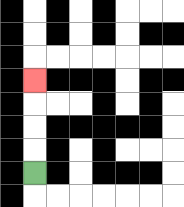{'start': '[1, 7]', 'end': '[1, 3]', 'path_directions': 'U,U,U,U', 'path_coordinates': '[[1, 7], [1, 6], [1, 5], [1, 4], [1, 3]]'}